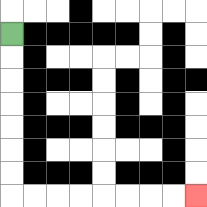{'start': '[0, 1]', 'end': '[8, 8]', 'path_directions': 'D,D,D,D,D,D,D,R,R,R,R,R,R,R,R', 'path_coordinates': '[[0, 1], [0, 2], [0, 3], [0, 4], [0, 5], [0, 6], [0, 7], [0, 8], [1, 8], [2, 8], [3, 8], [4, 8], [5, 8], [6, 8], [7, 8], [8, 8]]'}